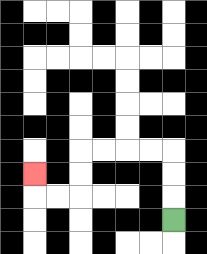{'start': '[7, 9]', 'end': '[1, 7]', 'path_directions': 'U,U,U,L,L,L,L,D,D,L,L,U', 'path_coordinates': '[[7, 9], [7, 8], [7, 7], [7, 6], [6, 6], [5, 6], [4, 6], [3, 6], [3, 7], [3, 8], [2, 8], [1, 8], [1, 7]]'}